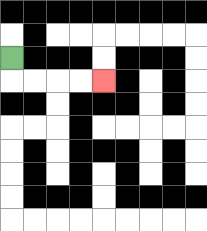{'start': '[0, 2]', 'end': '[4, 3]', 'path_directions': 'D,R,R,R,R', 'path_coordinates': '[[0, 2], [0, 3], [1, 3], [2, 3], [3, 3], [4, 3]]'}